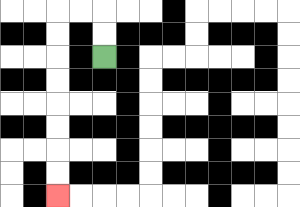{'start': '[4, 2]', 'end': '[2, 8]', 'path_directions': 'U,U,L,L,D,D,D,D,D,D,D,D', 'path_coordinates': '[[4, 2], [4, 1], [4, 0], [3, 0], [2, 0], [2, 1], [2, 2], [2, 3], [2, 4], [2, 5], [2, 6], [2, 7], [2, 8]]'}